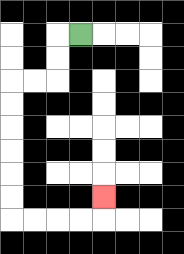{'start': '[3, 1]', 'end': '[4, 8]', 'path_directions': 'L,D,D,L,L,D,D,D,D,D,D,R,R,R,R,U', 'path_coordinates': '[[3, 1], [2, 1], [2, 2], [2, 3], [1, 3], [0, 3], [0, 4], [0, 5], [0, 6], [0, 7], [0, 8], [0, 9], [1, 9], [2, 9], [3, 9], [4, 9], [4, 8]]'}